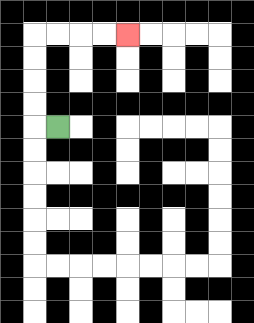{'start': '[2, 5]', 'end': '[5, 1]', 'path_directions': 'L,U,U,U,U,R,R,R,R', 'path_coordinates': '[[2, 5], [1, 5], [1, 4], [1, 3], [1, 2], [1, 1], [2, 1], [3, 1], [4, 1], [5, 1]]'}